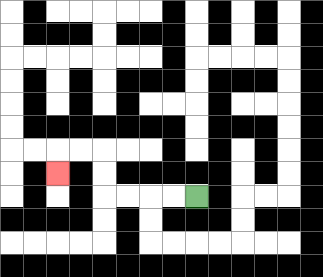{'start': '[8, 8]', 'end': '[2, 7]', 'path_directions': 'L,L,L,L,U,U,L,L,D', 'path_coordinates': '[[8, 8], [7, 8], [6, 8], [5, 8], [4, 8], [4, 7], [4, 6], [3, 6], [2, 6], [2, 7]]'}